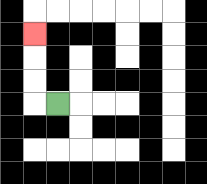{'start': '[2, 4]', 'end': '[1, 1]', 'path_directions': 'L,U,U,U', 'path_coordinates': '[[2, 4], [1, 4], [1, 3], [1, 2], [1, 1]]'}